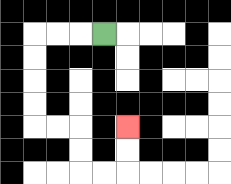{'start': '[4, 1]', 'end': '[5, 5]', 'path_directions': 'L,L,L,D,D,D,D,R,R,D,D,R,R,U,U', 'path_coordinates': '[[4, 1], [3, 1], [2, 1], [1, 1], [1, 2], [1, 3], [1, 4], [1, 5], [2, 5], [3, 5], [3, 6], [3, 7], [4, 7], [5, 7], [5, 6], [5, 5]]'}